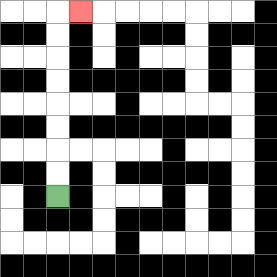{'start': '[2, 8]', 'end': '[3, 0]', 'path_directions': 'U,U,U,U,U,U,U,U,R', 'path_coordinates': '[[2, 8], [2, 7], [2, 6], [2, 5], [2, 4], [2, 3], [2, 2], [2, 1], [2, 0], [3, 0]]'}